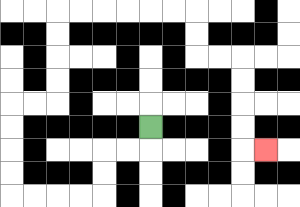{'start': '[6, 5]', 'end': '[11, 6]', 'path_directions': 'D,L,L,D,D,L,L,L,L,U,U,U,U,R,R,U,U,U,U,R,R,R,R,R,R,D,D,R,R,D,D,D,D,R', 'path_coordinates': '[[6, 5], [6, 6], [5, 6], [4, 6], [4, 7], [4, 8], [3, 8], [2, 8], [1, 8], [0, 8], [0, 7], [0, 6], [0, 5], [0, 4], [1, 4], [2, 4], [2, 3], [2, 2], [2, 1], [2, 0], [3, 0], [4, 0], [5, 0], [6, 0], [7, 0], [8, 0], [8, 1], [8, 2], [9, 2], [10, 2], [10, 3], [10, 4], [10, 5], [10, 6], [11, 6]]'}